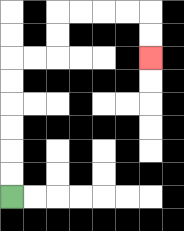{'start': '[0, 8]', 'end': '[6, 2]', 'path_directions': 'U,U,U,U,U,U,R,R,U,U,R,R,R,R,D,D', 'path_coordinates': '[[0, 8], [0, 7], [0, 6], [0, 5], [0, 4], [0, 3], [0, 2], [1, 2], [2, 2], [2, 1], [2, 0], [3, 0], [4, 0], [5, 0], [6, 0], [6, 1], [6, 2]]'}